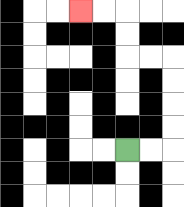{'start': '[5, 6]', 'end': '[3, 0]', 'path_directions': 'R,R,U,U,U,U,L,L,U,U,L,L', 'path_coordinates': '[[5, 6], [6, 6], [7, 6], [7, 5], [7, 4], [7, 3], [7, 2], [6, 2], [5, 2], [5, 1], [5, 0], [4, 0], [3, 0]]'}